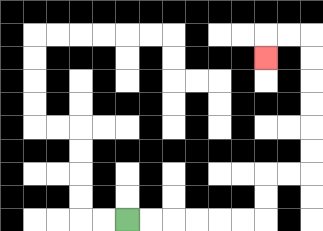{'start': '[5, 9]', 'end': '[11, 2]', 'path_directions': 'R,R,R,R,R,R,U,U,R,R,U,U,U,U,U,U,L,L,D', 'path_coordinates': '[[5, 9], [6, 9], [7, 9], [8, 9], [9, 9], [10, 9], [11, 9], [11, 8], [11, 7], [12, 7], [13, 7], [13, 6], [13, 5], [13, 4], [13, 3], [13, 2], [13, 1], [12, 1], [11, 1], [11, 2]]'}